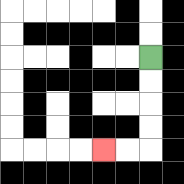{'start': '[6, 2]', 'end': '[4, 6]', 'path_directions': 'D,D,D,D,L,L', 'path_coordinates': '[[6, 2], [6, 3], [6, 4], [6, 5], [6, 6], [5, 6], [4, 6]]'}